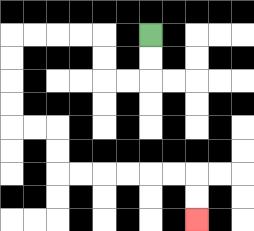{'start': '[6, 1]', 'end': '[8, 9]', 'path_directions': 'D,D,L,L,U,U,L,L,L,L,D,D,D,D,R,R,D,D,R,R,R,R,R,R,D,D', 'path_coordinates': '[[6, 1], [6, 2], [6, 3], [5, 3], [4, 3], [4, 2], [4, 1], [3, 1], [2, 1], [1, 1], [0, 1], [0, 2], [0, 3], [0, 4], [0, 5], [1, 5], [2, 5], [2, 6], [2, 7], [3, 7], [4, 7], [5, 7], [6, 7], [7, 7], [8, 7], [8, 8], [8, 9]]'}